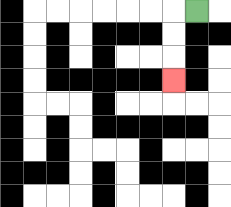{'start': '[8, 0]', 'end': '[7, 3]', 'path_directions': 'L,D,D,D', 'path_coordinates': '[[8, 0], [7, 0], [7, 1], [7, 2], [7, 3]]'}